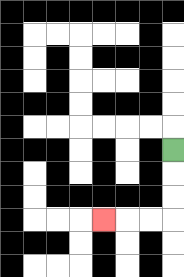{'start': '[7, 6]', 'end': '[4, 9]', 'path_directions': 'D,D,D,L,L,L', 'path_coordinates': '[[7, 6], [7, 7], [7, 8], [7, 9], [6, 9], [5, 9], [4, 9]]'}